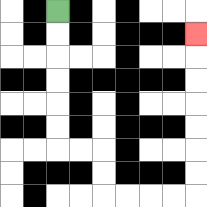{'start': '[2, 0]', 'end': '[8, 1]', 'path_directions': 'D,D,D,D,D,D,R,R,D,D,R,R,R,R,U,U,U,U,U,U,U', 'path_coordinates': '[[2, 0], [2, 1], [2, 2], [2, 3], [2, 4], [2, 5], [2, 6], [3, 6], [4, 6], [4, 7], [4, 8], [5, 8], [6, 8], [7, 8], [8, 8], [8, 7], [8, 6], [8, 5], [8, 4], [8, 3], [8, 2], [8, 1]]'}